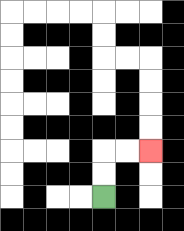{'start': '[4, 8]', 'end': '[6, 6]', 'path_directions': 'U,U,R,R', 'path_coordinates': '[[4, 8], [4, 7], [4, 6], [5, 6], [6, 6]]'}